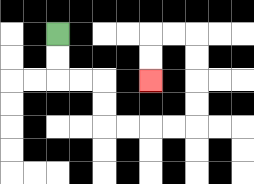{'start': '[2, 1]', 'end': '[6, 3]', 'path_directions': 'D,D,R,R,D,D,R,R,R,R,U,U,U,U,L,L,D,D', 'path_coordinates': '[[2, 1], [2, 2], [2, 3], [3, 3], [4, 3], [4, 4], [4, 5], [5, 5], [6, 5], [7, 5], [8, 5], [8, 4], [8, 3], [8, 2], [8, 1], [7, 1], [6, 1], [6, 2], [6, 3]]'}